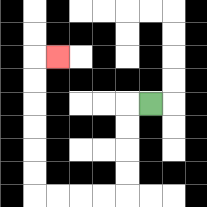{'start': '[6, 4]', 'end': '[2, 2]', 'path_directions': 'L,D,D,D,D,L,L,L,L,U,U,U,U,U,U,R', 'path_coordinates': '[[6, 4], [5, 4], [5, 5], [5, 6], [5, 7], [5, 8], [4, 8], [3, 8], [2, 8], [1, 8], [1, 7], [1, 6], [1, 5], [1, 4], [1, 3], [1, 2], [2, 2]]'}